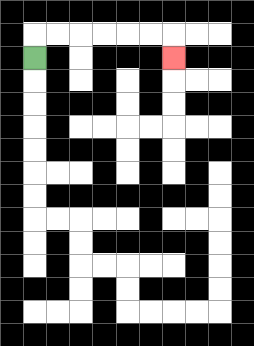{'start': '[1, 2]', 'end': '[7, 2]', 'path_directions': 'U,R,R,R,R,R,R,D', 'path_coordinates': '[[1, 2], [1, 1], [2, 1], [3, 1], [4, 1], [5, 1], [6, 1], [7, 1], [7, 2]]'}